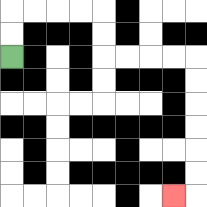{'start': '[0, 2]', 'end': '[7, 8]', 'path_directions': 'U,U,R,R,R,R,D,D,R,R,R,R,D,D,D,D,D,D,L', 'path_coordinates': '[[0, 2], [0, 1], [0, 0], [1, 0], [2, 0], [3, 0], [4, 0], [4, 1], [4, 2], [5, 2], [6, 2], [7, 2], [8, 2], [8, 3], [8, 4], [8, 5], [8, 6], [8, 7], [8, 8], [7, 8]]'}